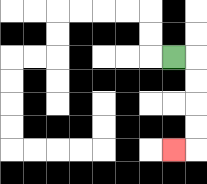{'start': '[7, 2]', 'end': '[7, 6]', 'path_directions': 'R,D,D,D,D,L', 'path_coordinates': '[[7, 2], [8, 2], [8, 3], [8, 4], [8, 5], [8, 6], [7, 6]]'}